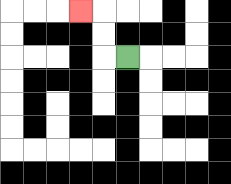{'start': '[5, 2]', 'end': '[3, 0]', 'path_directions': 'L,U,U,L', 'path_coordinates': '[[5, 2], [4, 2], [4, 1], [4, 0], [3, 0]]'}